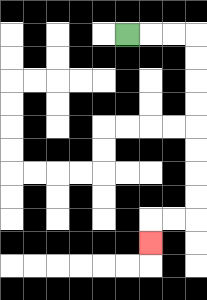{'start': '[5, 1]', 'end': '[6, 10]', 'path_directions': 'R,R,R,D,D,D,D,D,D,D,D,L,L,D', 'path_coordinates': '[[5, 1], [6, 1], [7, 1], [8, 1], [8, 2], [8, 3], [8, 4], [8, 5], [8, 6], [8, 7], [8, 8], [8, 9], [7, 9], [6, 9], [6, 10]]'}